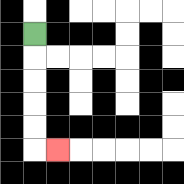{'start': '[1, 1]', 'end': '[2, 6]', 'path_directions': 'D,D,D,D,D,R', 'path_coordinates': '[[1, 1], [1, 2], [1, 3], [1, 4], [1, 5], [1, 6], [2, 6]]'}